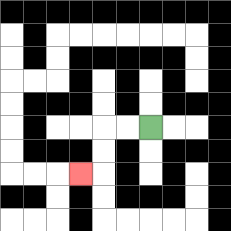{'start': '[6, 5]', 'end': '[3, 7]', 'path_directions': 'L,L,D,D,L', 'path_coordinates': '[[6, 5], [5, 5], [4, 5], [4, 6], [4, 7], [3, 7]]'}